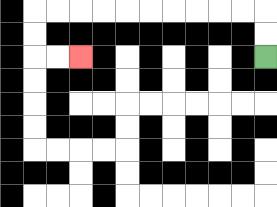{'start': '[11, 2]', 'end': '[3, 2]', 'path_directions': 'U,U,L,L,L,L,L,L,L,L,L,L,D,D,R,R', 'path_coordinates': '[[11, 2], [11, 1], [11, 0], [10, 0], [9, 0], [8, 0], [7, 0], [6, 0], [5, 0], [4, 0], [3, 0], [2, 0], [1, 0], [1, 1], [1, 2], [2, 2], [3, 2]]'}